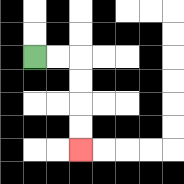{'start': '[1, 2]', 'end': '[3, 6]', 'path_directions': 'R,R,D,D,D,D', 'path_coordinates': '[[1, 2], [2, 2], [3, 2], [3, 3], [3, 4], [3, 5], [3, 6]]'}